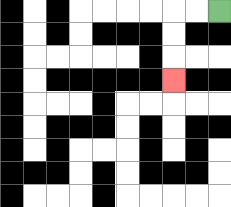{'start': '[9, 0]', 'end': '[7, 3]', 'path_directions': 'L,L,D,D,D', 'path_coordinates': '[[9, 0], [8, 0], [7, 0], [7, 1], [7, 2], [7, 3]]'}